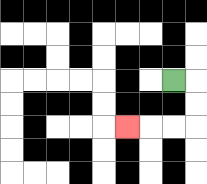{'start': '[7, 3]', 'end': '[5, 5]', 'path_directions': 'R,D,D,L,L,L', 'path_coordinates': '[[7, 3], [8, 3], [8, 4], [8, 5], [7, 5], [6, 5], [5, 5]]'}